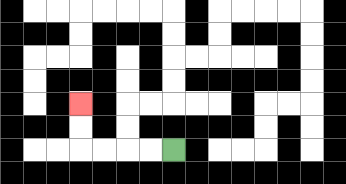{'start': '[7, 6]', 'end': '[3, 4]', 'path_directions': 'L,L,L,L,U,U', 'path_coordinates': '[[7, 6], [6, 6], [5, 6], [4, 6], [3, 6], [3, 5], [3, 4]]'}